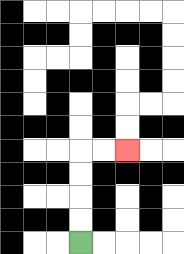{'start': '[3, 10]', 'end': '[5, 6]', 'path_directions': 'U,U,U,U,R,R', 'path_coordinates': '[[3, 10], [3, 9], [3, 8], [3, 7], [3, 6], [4, 6], [5, 6]]'}